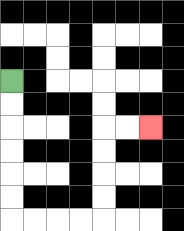{'start': '[0, 3]', 'end': '[6, 5]', 'path_directions': 'D,D,D,D,D,D,R,R,R,R,U,U,U,U,R,R', 'path_coordinates': '[[0, 3], [0, 4], [0, 5], [0, 6], [0, 7], [0, 8], [0, 9], [1, 9], [2, 9], [3, 9], [4, 9], [4, 8], [4, 7], [4, 6], [4, 5], [5, 5], [6, 5]]'}